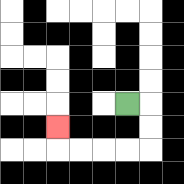{'start': '[5, 4]', 'end': '[2, 5]', 'path_directions': 'R,D,D,L,L,L,L,U', 'path_coordinates': '[[5, 4], [6, 4], [6, 5], [6, 6], [5, 6], [4, 6], [3, 6], [2, 6], [2, 5]]'}